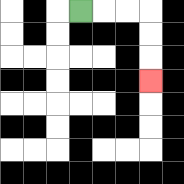{'start': '[3, 0]', 'end': '[6, 3]', 'path_directions': 'R,R,R,D,D,D', 'path_coordinates': '[[3, 0], [4, 0], [5, 0], [6, 0], [6, 1], [6, 2], [6, 3]]'}